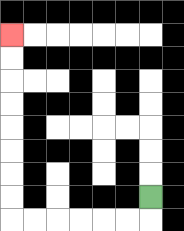{'start': '[6, 8]', 'end': '[0, 1]', 'path_directions': 'D,L,L,L,L,L,L,U,U,U,U,U,U,U,U', 'path_coordinates': '[[6, 8], [6, 9], [5, 9], [4, 9], [3, 9], [2, 9], [1, 9], [0, 9], [0, 8], [0, 7], [0, 6], [0, 5], [0, 4], [0, 3], [0, 2], [0, 1]]'}